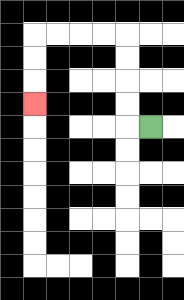{'start': '[6, 5]', 'end': '[1, 4]', 'path_directions': 'L,U,U,U,U,L,L,L,L,D,D,D', 'path_coordinates': '[[6, 5], [5, 5], [5, 4], [5, 3], [5, 2], [5, 1], [4, 1], [3, 1], [2, 1], [1, 1], [1, 2], [1, 3], [1, 4]]'}